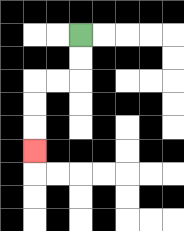{'start': '[3, 1]', 'end': '[1, 6]', 'path_directions': 'D,D,L,L,D,D,D', 'path_coordinates': '[[3, 1], [3, 2], [3, 3], [2, 3], [1, 3], [1, 4], [1, 5], [1, 6]]'}